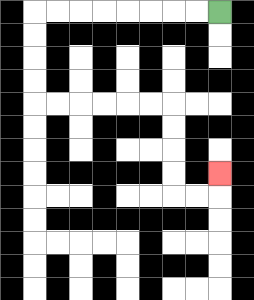{'start': '[9, 0]', 'end': '[9, 7]', 'path_directions': 'L,L,L,L,L,L,L,L,D,D,D,D,R,R,R,R,R,R,D,D,D,D,R,R,U', 'path_coordinates': '[[9, 0], [8, 0], [7, 0], [6, 0], [5, 0], [4, 0], [3, 0], [2, 0], [1, 0], [1, 1], [1, 2], [1, 3], [1, 4], [2, 4], [3, 4], [4, 4], [5, 4], [6, 4], [7, 4], [7, 5], [7, 6], [7, 7], [7, 8], [8, 8], [9, 8], [9, 7]]'}